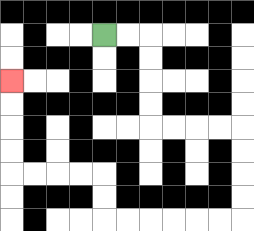{'start': '[4, 1]', 'end': '[0, 3]', 'path_directions': 'R,R,D,D,D,D,R,R,R,R,D,D,D,D,L,L,L,L,L,L,U,U,L,L,L,L,U,U,U,U', 'path_coordinates': '[[4, 1], [5, 1], [6, 1], [6, 2], [6, 3], [6, 4], [6, 5], [7, 5], [8, 5], [9, 5], [10, 5], [10, 6], [10, 7], [10, 8], [10, 9], [9, 9], [8, 9], [7, 9], [6, 9], [5, 9], [4, 9], [4, 8], [4, 7], [3, 7], [2, 7], [1, 7], [0, 7], [0, 6], [0, 5], [0, 4], [0, 3]]'}